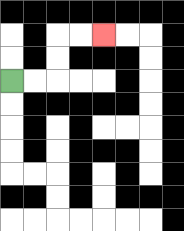{'start': '[0, 3]', 'end': '[4, 1]', 'path_directions': 'R,R,U,U,R,R', 'path_coordinates': '[[0, 3], [1, 3], [2, 3], [2, 2], [2, 1], [3, 1], [4, 1]]'}